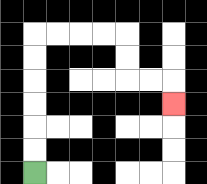{'start': '[1, 7]', 'end': '[7, 4]', 'path_directions': 'U,U,U,U,U,U,R,R,R,R,D,D,R,R,D', 'path_coordinates': '[[1, 7], [1, 6], [1, 5], [1, 4], [1, 3], [1, 2], [1, 1], [2, 1], [3, 1], [4, 1], [5, 1], [5, 2], [5, 3], [6, 3], [7, 3], [7, 4]]'}